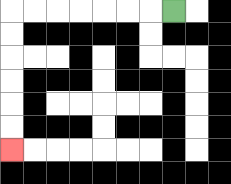{'start': '[7, 0]', 'end': '[0, 6]', 'path_directions': 'L,L,L,L,L,L,L,D,D,D,D,D,D', 'path_coordinates': '[[7, 0], [6, 0], [5, 0], [4, 0], [3, 0], [2, 0], [1, 0], [0, 0], [0, 1], [0, 2], [0, 3], [0, 4], [0, 5], [0, 6]]'}